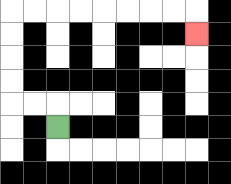{'start': '[2, 5]', 'end': '[8, 1]', 'path_directions': 'U,L,L,U,U,U,U,R,R,R,R,R,R,R,R,D', 'path_coordinates': '[[2, 5], [2, 4], [1, 4], [0, 4], [0, 3], [0, 2], [0, 1], [0, 0], [1, 0], [2, 0], [3, 0], [4, 0], [5, 0], [6, 0], [7, 0], [8, 0], [8, 1]]'}